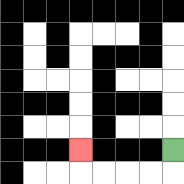{'start': '[7, 6]', 'end': '[3, 6]', 'path_directions': 'D,L,L,L,L,U', 'path_coordinates': '[[7, 6], [7, 7], [6, 7], [5, 7], [4, 7], [3, 7], [3, 6]]'}